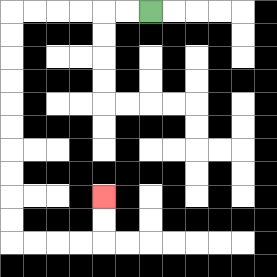{'start': '[6, 0]', 'end': '[4, 8]', 'path_directions': 'L,L,L,L,L,L,D,D,D,D,D,D,D,D,D,D,R,R,R,R,U,U', 'path_coordinates': '[[6, 0], [5, 0], [4, 0], [3, 0], [2, 0], [1, 0], [0, 0], [0, 1], [0, 2], [0, 3], [0, 4], [0, 5], [0, 6], [0, 7], [0, 8], [0, 9], [0, 10], [1, 10], [2, 10], [3, 10], [4, 10], [4, 9], [4, 8]]'}